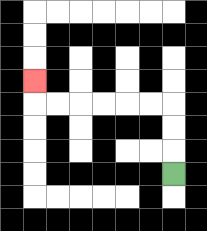{'start': '[7, 7]', 'end': '[1, 3]', 'path_directions': 'U,U,U,L,L,L,L,L,L,U', 'path_coordinates': '[[7, 7], [7, 6], [7, 5], [7, 4], [6, 4], [5, 4], [4, 4], [3, 4], [2, 4], [1, 4], [1, 3]]'}